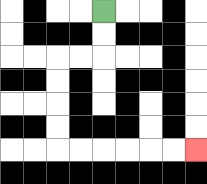{'start': '[4, 0]', 'end': '[8, 6]', 'path_directions': 'D,D,L,L,D,D,D,D,R,R,R,R,R,R', 'path_coordinates': '[[4, 0], [4, 1], [4, 2], [3, 2], [2, 2], [2, 3], [2, 4], [2, 5], [2, 6], [3, 6], [4, 6], [5, 6], [6, 6], [7, 6], [8, 6]]'}